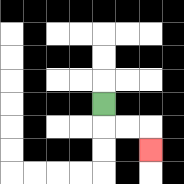{'start': '[4, 4]', 'end': '[6, 6]', 'path_directions': 'D,R,R,D', 'path_coordinates': '[[4, 4], [4, 5], [5, 5], [6, 5], [6, 6]]'}